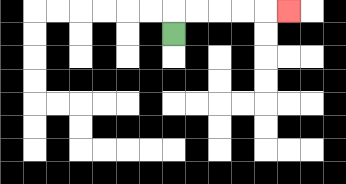{'start': '[7, 1]', 'end': '[12, 0]', 'path_directions': 'U,R,R,R,R,R', 'path_coordinates': '[[7, 1], [7, 0], [8, 0], [9, 0], [10, 0], [11, 0], [12, 0]]'}